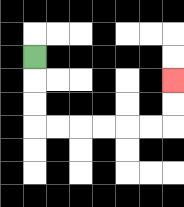{'start': '[1, 2]', 'end': '[7, 3]', 'path_directions': 'D,D,D,R,R,R,R,R,R,U,U', 'path_coordinates': '[[1, 2], [1, 3], [1, 4], [1, 5], [2, 5], [3, 5], [4, 5], [5, 5], [6, 5], [7, 5], [7, 4], [7, 3]]'}